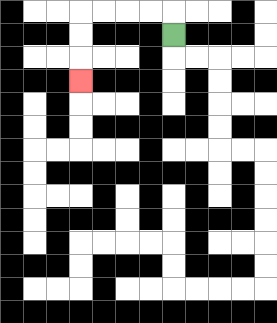{'start': '[7, 1]', 'end': '[3, 3]', 'path_directions': 'U,L,L,L,L,D,D,D', 'path_coordinates': '[[7, 1], [7, 0], [6, 0], [5, 0], [4, 0], [3, 0], [3, 1], [3, 2], [3, 3]]'}